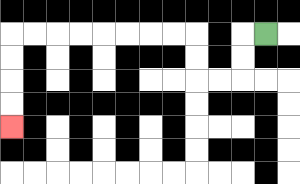{'start': '[11, 1]', 'end': '[0, 5]', 'path_directions': 'L,D,D,L,L,U,U,L,L,L,L,L,L,L,L,D,D,D,D', 'path_coordinates': '[[11, 1], [10, 1], [10, 2], [10, 3], [9, 3], [8, 3], [8, 2], [8, 1], [7, 1], [6, 1], [5, 1], [4, 1], [3, 1], [2, 1], [1, 1], [0, 1], [0, 2], [0, 3], [0, 4], [0, 5]]'}